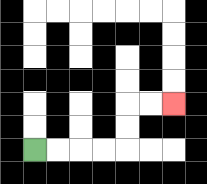{'start': '[1, 6]', 'end': '[7, 4]', 'path_directions': 'R,R,R,R,U,U,R,R', 'path_coordinates': '[[1, 6], [2, 6], [3, 6], [4, 6], [5, 6], [5, 5], [5, 4], [6, 4], [7, 4]]'}